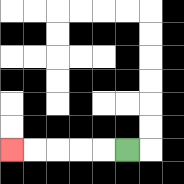{'start': '[5, 6]', 'end': '[0, 6]', 'path_directions': 'L,L,L,L,L', 'path_coordinates': '[[5, 6], [4, 6], [3, 6], [2, 6], [1, 6], [0, 6]]'}